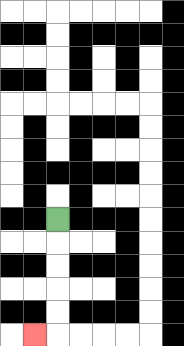{'start': '[2, 9]', 'end': '[1, 14]', 'path_directions': 'D,D,D,D,D,L', 'path_coordinates': '[[2, 9], [2, 10], [2, 11], [2, 12], [2, 13], [2, 14], [1, 14]]'}